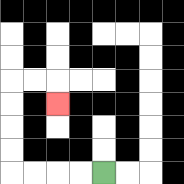{'start': '[4, 7]', 'end': '[2, 4]', 'path_directions': 'L,L,L,L,U,U,U,U,R,R,D', 'path_coordinates': '[[4, 7], [3, 7], [2, 7], [1, 7], [0, 7], [0, 6], [0, 5], [0, 4], [0, 3], [1, 3], [2, 3], [2, 4]]'}